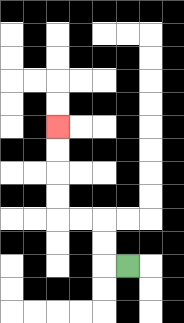{'start': '[5, 11]', 'end': '[2, 5]', 'path_directions': 'L,U,U,L,L,U,U,U,U', 'path_coordinates': '[[5, 11], [4, 11], [4, 10], [4, 9], [3, 9], [2, 9], [2, 8], [2, 7], [2, 6], [2, 5]]'}